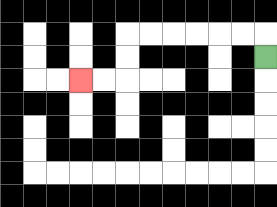{'start': '[11, 2]', 'end': '[3, 3]', 'path_directions': 'U,L,L,L,L,L,L,D,D,L,L', 'path_coordinates': '[[11, 2], [11, 1], [10, 1], [9, 1], [8, 1], [7, 1], [6, 1], [5, 1], [5, 2], [5, 3], [4, 3], [3, 3]]'}